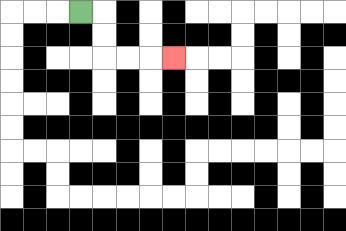{'start': '[3, 0]', 'end': '[7, 2]', 'path_directions': 'R,D,D,R,R,R', 'path_coordinates': '[[3, 0], [4, 0], [4, 1], [4, 2], [5, 2], [6, 2], [7, 2]]'}